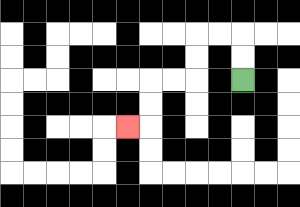{'start': '[10, 3]', 'end': '[5, 5]', 'path_directions': 'U,U,L,L,D,D,L,L,D,D,L', 'path_coordinates': '[[10, 3], [10, 2], [10, 1], [9, 1], [8, 1], [8, 2], [8, 3], [7, 3], [6, 3], [6, 4], [6, 5], [5, 5]]'}